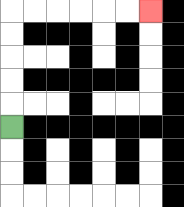{'start': '[0, 5]', 'end': '[6, 0]', 'path_directions': 'U,U,U,U,U,R,R,R,R,R,R', 'path_coordinates': '[[0, 5], [0, 4], [0, 3], [0, 2], [0, 1], [0, 0], [1, 0], [2, 0], [3, 0], [4, 0], [5, 0], [6, 0]]'}